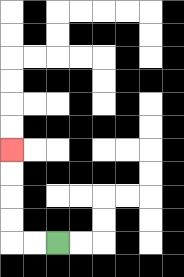{'start': '[2, 10]', 'end': '[0, 6]', 'path_directions': 'L,L,U,U,U,U', 'path_coordinates': '[[2, 10], [1, 10], [0, 10], [0, 9], [0, 8], [0, 7], [0, 6]]'}